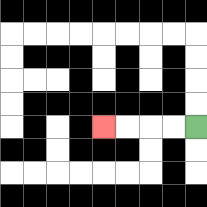{'start': '[8, 5]', 'end': '[4, 5]', 'path_directions': 'L,L,L,L', 'path_coordinates': '[[8, 5], [7, 5], [6, 5], [5, 5], [4, 5]]'}